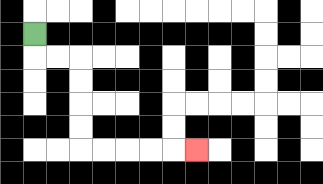{'start': '[1, 1]', 'end': '[8, 6]', 'path_directions': 'D,R,R,D,D,D,D,R,R,R,R,R', 'path_coordinates': '[[1, 1], [1, 2], [2, 2], [3, 2], [3, 3], [3, 4], [3, 5], [3, 6], [4, 6], [5, 6], [6, 6], [7, 6], [8, 6]]'}